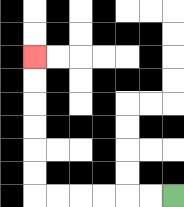{'start': '[7, 8]', 'end': '[1, 2]', 'path_directions': 'L,L,L,L,L,L,U,U,U,U,U,U', 'path_coordinates': '[[7, 8], [6, 8], [5, 8], [4, 8], [3, 8], [2, 8], [1, 8], [1, 7], [1, 6], [1, 5], [1, 4], [1, 3], [1, 2]]'}